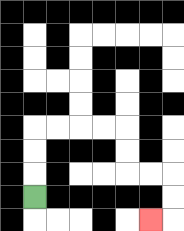{'start': '[1, 8]', 'end': '[6, 9]', 'path_directions': 'U,U,U,R,R,R,R,D,D,R,R,D,D,L', 'path_coordinates': '[[1, 8], [1, 7], [1, 6], [1, 5], [2, 5], [3, 5], [4, 5], [5, 5], [5, 6], [5, 7], [6, 7], [7, 7], [7, 8], [7, 9], [6, 9]]'}